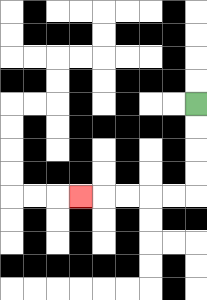{'start': '[8, 4]', 'end': '[3, 8]', 'path_directions': 'D,D,D,D,L,L,L,L,L', 'path_coordinates': '[[8, 4], [8, 5], [8, 6], [8, 7], [8, 8], [7, 8], [6, 8], [5, 8], [4, 8], [3, 8]]'}